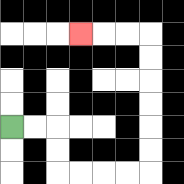{'start': '[0, 5]', 'end': '[3, 1]', 'path_directions': 'R,R,D,D,R,R,R,R,U,U,U,U,U,U,L,L,L', 'path_coordinates': '[[0, 5], [1, 5], [2, 5], [2, 6], [2, 7], [3, 7], [4, 7], [5, 7], [6, 7], [6, 6], [6, 5], [6, 4], [6, 3], [6, 2], [6, 1], [5, 1], [4, 1], [3, 1]]'}